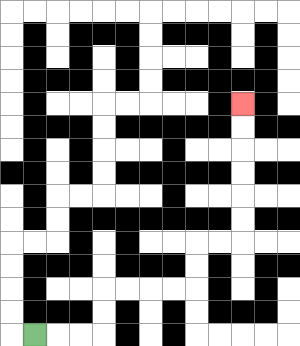{'start': '[1, 14]', 'end': '[10, 4]', 'path_directions': 'R,R,R,U,U,R,R,R,R,U,U,R,R,U,U,U,U,U,U', 'path_coordinates': '[[1, 14], [2, 14], [3, 14], [4, 14], [4, 13], [4, 12], [5, 12], [6, 12], [7, 12], [8, 12], [8, 11], [8, 10], [9, 10], [10, 10], [10, 9], [10, 8], [10, 7], [10, 6], [10, 5], [10, 4]]'}